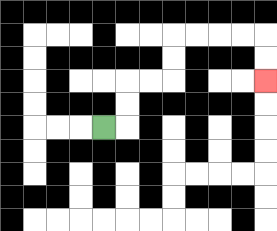{'start': '[4, 5]', 'end': '[11, 3]', 'path_directions': 'R,U,U,R,R,U,U,R,R,R,R,D,D', 'path_coordinates': '[[4, 5], [5, 5], [5, 4], [5, 3], [6, 3], [7, 3], [7, 2], [7, 1], [8, 1], [9, 1], [10, 1], [11, 1], [11, 2], [11, 3]]'}